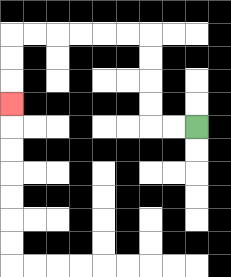{'start': '[8, 5]', 'end': '[0, 4]', 'path_directions': 'L,L,U,U,U,U,L,L,L,L,L,L,D,D,D', 'path_coordinates': '[[8, 5], [7, 5], [6, 5], [6, 4], [6, 3], [6, 2], [6, 1], [5, 1], [4, 1], [3, 1], [2, 1], [1, 1], [0, 1], [0, 2], [0, 3], [0, 4]]'}